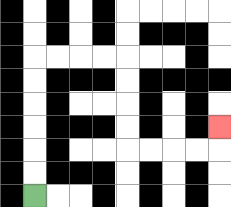{'start': '[1, 8]', 'end': '[9, 5]', 'path_directions': 'U,U,U,U,U,U,R,R,R,R,D,D,D,D,R,R,R,R,U', 'path_coordinates': '[[1, 8], [1, 7], [1, 6], [1, 5], [1, 4], [1, 3], [1, 2], [2, 2], [3, 2], [4, 2], [5, 2], [5, 3], [5, 4], [5, 5], [5, 6], [6, 6], [7, 6], [8, 6], [9, 6], [9, 5]]'}